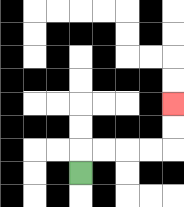{'start': '[3, 7]', 'end': '[7, 4]', 'path_directions': 'U,R,R,R,R,U,U', 'path_coordinates': '[[3, 7], [3, 6], [4, 6], [5, 6], [6, 6], [7, 6], [7, 5], [7, 4]]'}